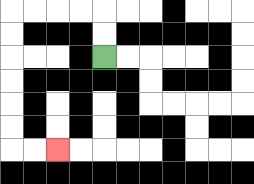{'start': '[4, 2]', 'end': '[2, 6]', 'path_directions': 'U,U,L,L,L,L,D,D,D,D,D,D,R,R', 'path_coordinates': '[[4, 2], [4, 1], [4, 0], [3, 0], [2, 0], [1, 0], [0, 0], [0, 1], [0, 2], [0, 3], [0, 4], [0, 5], [0, 6], [1, 6], [2, 6]]'}